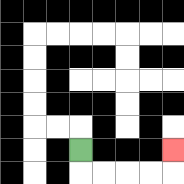{'start': '[3, 6]', 'end': '[7, 6]', 'path_directions': 'D,R,R,R,R,U', 'path_coordinates': '[[3, 6], [3, 7], [4, 7], [5, 7], [6, 7], [7, 7], [7, 6]]'}